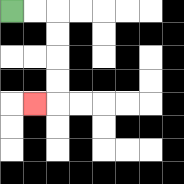{'start': '[0, 0]', 'end': '[1, 4]', 'path_directions': 'R,R,D,D,D,D,L', 'path_coordinates': '[[0, 0], [1, 0], [2, 0], [2, 1], [2, 2], [2, 3], [2, 4], [1, 4]]'}